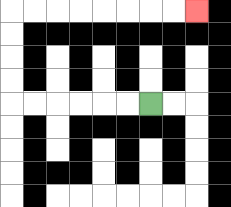{'start': '[6, 4]', 'end': '[8, 0]', 'path_directions': 'L,L,L,L,L,L,U,U,U,U,R,R,R,R,R,R,R,R', 'path_coordinates': '[[6, 4], [5, 4], [4, 4], [3, 4], [2, 4], [1, 4], [0, 4], [0, 3], [0, 2], [0, 1], [0, 0], [1, 0], [2, 0], [3, 0], [4, 0], [5, 0], [6, 0], [7, 0], [8, 0]]'}